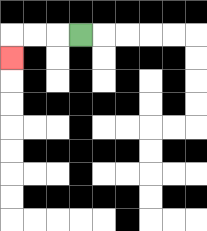{'start': '[3, 1]', 'end': '[0, 2]', 'path_directions': 'L,L,L,D', 'path_coordinates': '[[3, 1], [2, 1], [1, 1], [0, 1], [0, 2]]'}